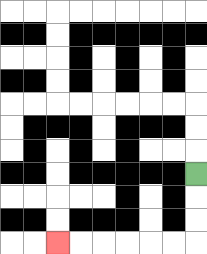{'start': '[8, 7]', 'end': '[2, 10]', 'path_directions': 'D,D,D,L,L,L,L,L,L', 'path_coordinates': '[[8, 7], [8, 8], [8, 9], [8, 10], [7, 10], [6, 10], [5, 10], [4, 10], [3, 10], [2, 10]]'}